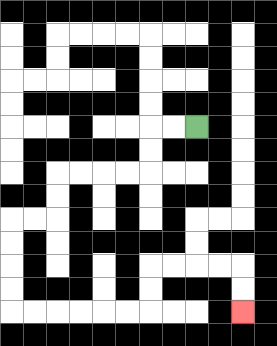{'start': '[8, 5]', 'end': '[10, 13]', 'path_directions': 'L,L,D,D,L,L,L,L,D,D,L,L,D,D,D,D,R,R,R,R,R,R,U,U,R,R,R,R,D,D', 'path_coordinates': '[[8, 5], [7, 5], [6, 5], [6, 6], [6, 7], [5, 7], [4, 7], [3, 7], [2, 7], [2, 8], [2, 9], [1, 9], [0, 9], [0, 10], [0, 11], [0, 12], [0, 13], [1, 13], [2, 13], [3, 13], [4, 13], [5, 13], [6, 13], [6, 12], [6, 11], [7, 11], [8, 11], [9, 11], [10, 11], [10, 12], [10, 13]]'}